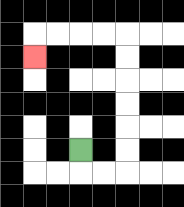{'start': '[3, 6]', 'end': '[1, 2]', 'path_directions': 'D,R,R,U,U,U,U,U,U,L,L,L,L,D', 'path_coordinates': '[[3, 6], [3, 7], [4, 7], [5, 7], [5, 6], [5, 5], [5, 4], [5, 3], [5, 2], [5, 1], [4, 1], [3, 1], [2, 1], [1, 1], [1, 2]]'}